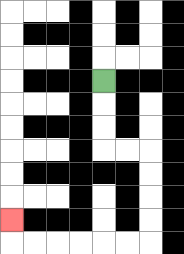{'start': '[4, 3]', 'end': '[0, 9]', 'path_directions': 'D,D,D,R,R,D,D,D,D,L,L,L,L,L,L,U', 'path_coordinates': '[[4, 3], [4, 4], [4, 5], [4, 6], [5, 6], [6, 6], [6, 7], [6, 8], [6, 9], [6, 10], [5, 10], [4, 10], [3, 10], [2, 10], [1, 10], [0, 10], [0, 9]]'}